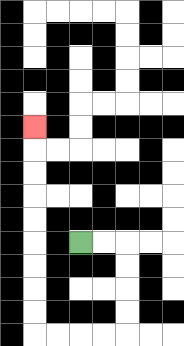{'start': '[3, 10]', 'end': '[1, 5]', 'path_directions': 'R,R,D,D,D,D,L,L,L,L,U,U,U,U,U,U,U,U,U', 'path_coordinates': '[[3, 10], [4, 10], [5, 10], [5, 11], [5, 12], [5, 13], [5, 14], [4, 14], [3, 14], [2, 14], [1, 14], [1, 13], [1, 12], [1, 11], [1, 10], [1, 9], [1, 8], [1, 7], [1, 6], [1, 5]]'}